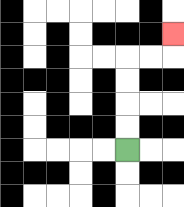{'start': '[5, 6]', 'end': '[7, 1]', 'path_directions': 'U,U,U,U,R,R,U', 'path_coordinates': '[[5, 6], [5, 5], [5, 4], [5, 3], [5, 2], [6, 2], [7, 2], [7, 1]]'}